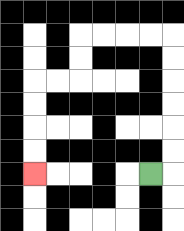{'start': '[6, 7]', 'end': '[1, 7]', 'path_directions': 'R,U,U,U,U,U,U,L,L,L,L,D,D,L,L,D,D,D,D', 'path_coordinates': '[[6, 7], [7, 7], [7, 6], [7, 5], [7, 4], [7, 3], [7, 2], [7, 1], [6, 1], [5, 1], [4, 1], [3, 1], [3, 2], [3, 3], [2, 3], [1, 3], [1, 4], [1, 5], [1, 6], [1, 7]]'}